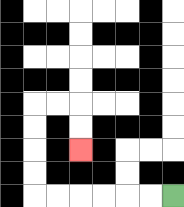{'start': '[7, 8]', 'end': '[3, 6]', 'path_directions': 'L,L,L,L,L,L,U,U,U,U,R,R,D,D', 'path_coordinates': '[[7, 8], [6, 8], [5, 8], [4, 8], [3, 8], [2, 8], [1, 8], [1, 7], [1, 6], [1, 5], [1, 4], [2, 4], [3, 4], [3, 5], [3, 6]]'}